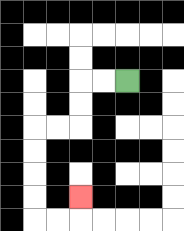{'start': '[5, 3]', 'end': '[3, 8]', 'path_directions': 'L,L,D,D,L,L,D,D,D,D,R,R,U', 'path_coordinates': '[[5, 3], [4, 3], [3, 3], [3, 4], [3, 5], [2, 5], [1, 5], [1, 6], [1, 7], [1, 8], [1, 9], [2, 9], [3, 9], [3, 8]]'}